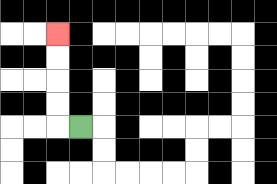{'start': '[3, 5]', 'end': '[2, 1]', 'path_directions': 'L,U,U,U,U', 'path_coordinates': '[[3, 5], [2, 5], [2, 4], [2, 3], [2, 2], [2, 1]]'}